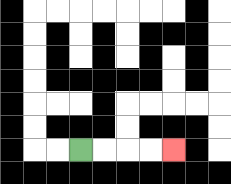{'start': '[3, 6]', 'end': '[7, 6]', 'path_directions': 'R,R,R,R', 'path_coordinates': '[[3, 6], [4, 6], [5, 6], [6, 6], [7, 6]]'}